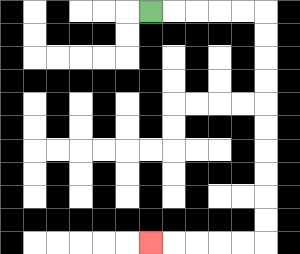{'start': '[6, 0]', 'end': '[6, 10]', 'path_directions': 'R,R,R,R,R,D,D,D,D,D,D,D,D,D,D,L,L,L,L,L', 'path_coordinates': '[[6, 0], [7, 0], [8, 0], [9, 0], [10, 0], [11, 0], [11, 1], [11, 2], [11, 3], [11, 4], [11, 5], [11, 6], [11, 7], [11, 8], [11, 9], [11, 10], [10, 10], [9, 10], [8, 10], [7, 10], [6, 10]]'}